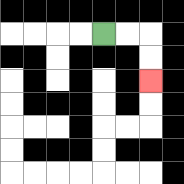{'start': '[4, 1]', 'end': '[6, 3]', 'path_directions': 'R,R,D,D', 'path_coordinates': '[[4, 1], [5, 1], [6, 1], [6, 2], [6, 3]]'}